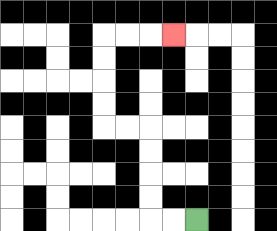{'start': '[8, 9]', 'end': '[7, 1]', 'path_directions': 'L,L,U,U,U,U,L,L,U,U,U,U,R,R,R', 'path_coordinates': '[[8, 9], [7, 9], [6, 9], [6, 8], [6, 7], [6, 6], [6, 5], [5, 5], [4, 5], [4, 4], [4, 3], [4, 2], [4, 1], [5, 1], [6, 1], [7, 1]]'}